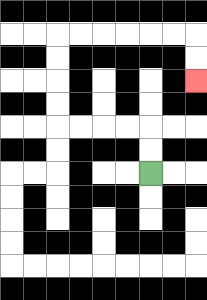{'start': '[6, 7]', 'end': '[8, 3]', 'path_directions': 'U,U,L,L,L,L,U,U,U,U,R,R,R,R,R,R,D,D', 'path_coordinates': '[[6, 7], [6, 6], [6, 5], [5, 5], [4, 5], [3, 5], [2, 5], [2, 4], [2, 3], [2, 2], [2, 1], [3, 1], [4, 1], [5, 1], [6, 1], [7, 1], [8, 1], [8, 2], [8, 3]]'}